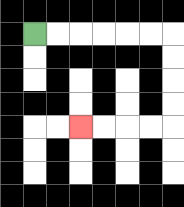{'start': '[1, 1]', 'end': '[3, 5]', 'path_directions': 'R,R,R,R,R,R,D,D,D,D,L,L,L,L', 'path_coordinates': '[[1, 1], [2, 1], [3, 1], [4, 1], [5, 1], [6, 1], [7, 1], [7, 2], [7, 3], [7, 4], [7, 5], [6, 5], [5, 5], [4, 5], [3, 5]]'}